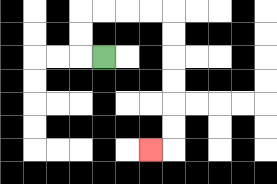{'start': '[4, 2]', 'end': '[6, 6]', 'path_directions': 'L,U,U,R,R,R,R,D,D,D,D,D,D,L', 'path_coordinates': '[[4, 2], [3, 2], [3, 1], [3, 0], [4, 0], [5, 0], [6, 0], [7, 0], [7, 1], [7, 2], [7, 3], [7, 4], [7, 5], [7, 6], [6, 6]]'}